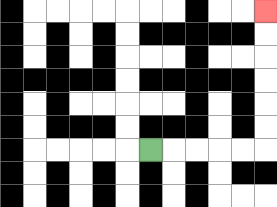{'start': '[6, 6]', 'end': '[11, 0]', 'path_directions': 'R,R,R,R,R,U,U,U,U,U,U', 'path_coordinates': '[[6, 6], [7, 6], [8, 6], [9, 6], [10, 6], [11, 6], [11, 5], [11, 4], [11, 3], [11, 2], [11, 1], [11, 0]]'}